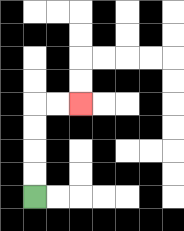{'start': '[1, 8]', 'end': '[3, 4]', 'path_directions': 'U,U,U,U,R,R', 'path_coordinates': '[[1, 8], [1, 7], [1, 6], [1, 5], [1, 4], [2, 4], [3, 4]]'}